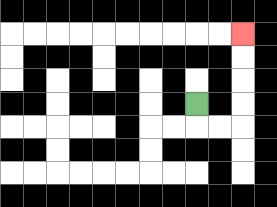{'start': '[8, 4]', 'end': '[10, 1]', 'path_directions': 'D,R,R,U,U,U,U', 'path_coordinates': '[[8, 4], [8, 5], [9, 5], [10, 5], [10, 4], [10, 3], [10, 2], [10, 1]]'}